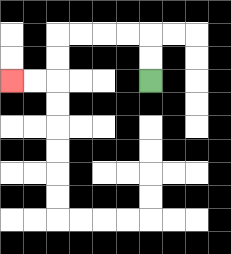{'start': '[6, 3]', 'end': '[0, 3]', 'path_directions': 'U,U,L,L,L,L,D,D,L,L', 'path_coordinates': '[[6, 3], [6, 2], [6, 1], [5, 1], [4, 1], [3, 1], [2, 1], [2, 2], [2, 3], [1, 3], [0, 3]]'}